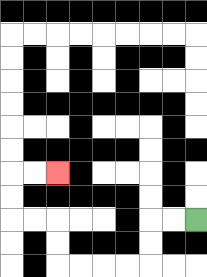{'start': '[8, 9]', 'end': '[2, 7]', 'path_directions': 'L,L,D,D,L,L,L,L,U,U,L,L,U,U,R,R', 'path_coordinates': '[[8, 9], [7, 9], [6, 9], [6, 10], [6, 11], [5, 11], [4, 11], [3, 11], [2, 11], [2, 10], [2, 9], [1, 9], [0, 9], [0, 8], [0, 7], [1, 7], [2, 7]]'}